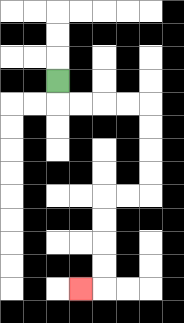{'start': '[2, 3]', 'end': '[3, 12]', 'path_directions': 'D,R,R,R,R,D,D,D,D,L,L,D,D,D,D,L', 'path_coordinates': '[[2, 3], [2, 4], [3, 4], [4, 4], [5, 4], [6, 4], [6, 5], [6, 6], [6, 7], [6, 8], [5, 8], [4, 8], [4, 9], [4, 10], [4, 11], [4, 12], [3, 12]]'}